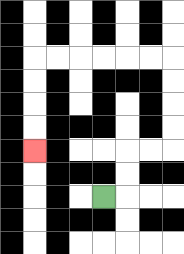{'start': '[4, 8]', 'end': '[1, 6]', 'path_directions': 'R,U,U,R,R,U,U,U,U,L,L,L,L,L,L,D,D,D,D', 'path_coordinates': '[[4, 8], [5, 8], [5, 7], [5, 6], [6, 6], [7, 6], [7, 5], [7, 4], [7, 3], [7, 2], [6, 2], [5, 2], [4, 2], [3, 2], [2, 2], [1, 2], [1, 3], [1, 4], [1, 5], [1, 6]]'}